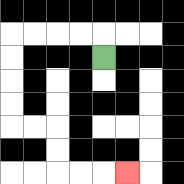{'start': '[4, 2]', 'end': '[5, 7]', 'path_directions': 'U,L,L,L,L,D,D,D,D,R,R,D,D,R,R,R', 'path_coordinates': '[[4, 2], [4, 1], [3, 1], [2, 1], [1, 1], [0, 1], [0, 2], [0, 3], [0, 4], [0, 5], [1, 5], [2, 5], [2, 6], [2, 7], [3, 7], [4, 7], [5, 7]]'}